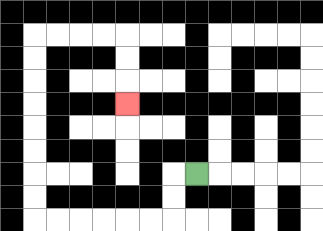{'start': '[8, 7]', 'end': '[5, 4]', 'path_directions': 'L,D,D,L,L,L,L,L,L,U,U,U,U,U,U,U,U,R,R,R,R,D,D,D', 'path_coordinates': '[[8, 7], [7, 7], [7, 8], [7, 9], [6, 9], [5, 9], [4, 9], [3, 9], [2, 9], [1, 9], [1, 8], [1, 7], [1, 6], [1, 5], [1, 4], [1, 3], [1, 2], [1, 1], [2, 1], [3, 1], [4, 1], [5, 1], [5, 2], [5, 3], [5, 4]]'}